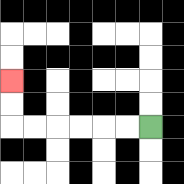{'start': '[6, 5]', 'end': '[0, 3]', 'path_directions': 'L,L,L,L,L,L,U,U', 'path_coordinates': '[[6, 5], [5, 5], [4, 5], [3, 5], [2, 5], [1, 5], [0, 5], [0, 4], [0, 3]]'}